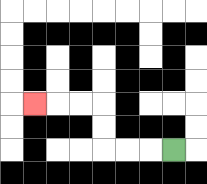{'start': '[7, 6]', 'end': '[1, 4]', 'path_directions': 'L,L,L,U,U,L,L,L', 'path_coordinates': '[[7, 6], [6, 6], [5, 6], [4, 6], [4, 5], [4, 4], [3, 4], [2, 4], [1, 4]]'}